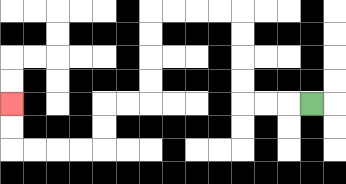{'start': '[13, 4]', 'end': '[0, 4]', 'path_directions': 'L,L,L,U,U,U,U,L,L,L,L,D,D,D,D,L,L,D,D,L,L,L,L,U,U', 'path_coordinates': '[[13, 4], [12, 4], [11, 4], [10, 4], [10, 3], [10, 2], [10, 1], [10, 0], [9, 0], [8, 0], [7, 0], [6, 0], [6, 1], [6, 2], [6, 3], [6, 4], [5, 4], [4, 4], [4, 5], [4, 6], [3, 6], [2, 6], [1, 6], [0, 6], [0, 5], [0, 4]]'}